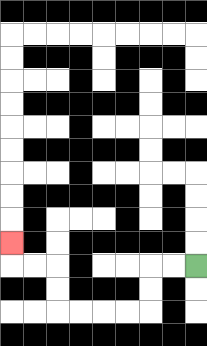{'start': '[8, 11]', 'end': '[0, 10]', 'path_directions': 'L,L,D,D,L,L,L,L,U,U,L,L,U', 'path_coordinates': '[[8, 11], [7, 11], [6, 11], [6, 12], [6, 13], [5, 13], [4, 13], [3, 13], [2, 13], [2, 12], [2, 11], [1, 11], [0, 11], [0, 10]]'}